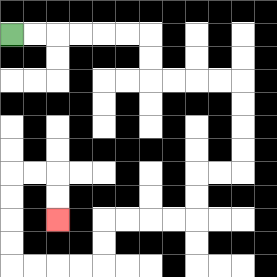{'start': '[0, 1]', 'end': '[2, 9]', 'path_directions': 'R,R,R,R,R,R,D,D,R,R,R,R,D,D,D,D,L,L,D,D,L,L,L,L,D,D,L,L,L,L,U,U,U,U,R,R,D,D', 'path_coordinates': '[[0, 1], [1, 1], [2, 1], [3, 1], [4, 1], [5, 1], [6, 1], [6, 2], [6, 3], [7, 3], [8, 3], [9, 3], [10, 3], [10, 4], [10, 5], [10, 6], [10, 7], [9, 7], [8, 7], [8, 8], [8, 9], [7, 9], [6, 9], [5, 9], [4, 9], [4, 10], [4, 11], [3, 11], [2, 11], [1, 11], [0, 11], [0, 10], [0, 9], [0, 8], [0, 7], [1, 7], [2, 7], [2, 8], [2, 9]]'}